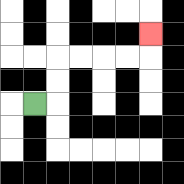{'start': '[1, 4]', 'end': '[6, 1]', 'path_directions': 'R,U,U,R,R,R,R,U', 'path_coordinates': '[[1, 4], [2, 4], [2, 3], [2, 2], [3, 2], [4, 2], [5, 2], [6, 2], [6, 1]]'}